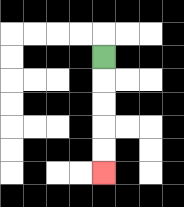{'start': '[4, 2]', 'end': '[4, 7]', 'path_directions': 'D,D,D,D,D', 'path_coordinates': '[[4, 2], [4, 3], [4, 4], [4, 5], [4, 6], [4, 7]]'}